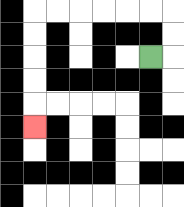{'start': '[6, 2]', 'end': '[1, 5]', 'path_directions': 'R,U,U,L,L,L,L,L,L,D,D,D,D,D', 'path_coordinates': '[[6, 2], [7, 2], [7, 1], [7, 0], [6, 0], [5, 0], [4, 0], [3, 0], [2, 0], [1, 0], [1, 1], [1, 2], [1, 3], [1, 4], [1, 5]]'}